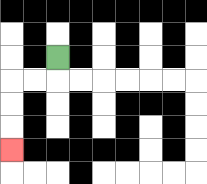{'start': '[2, 2]', 'end': '[0, 6]', 'path_directions': 'D,L,L,D,D,D', 'path_coordinates': '[[2, 2], [2, 3], [1, 3], [0, 3], [0, 4], [0, 5], [0, 6]]'}